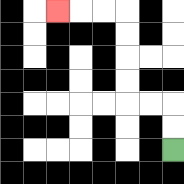{'start': '[7, 6]', 'end': '[2, 0]', 'path_directions': 'U,U,L,L,U,U,U,U,L,L,L', 'path_coordinates': '[[7, 6], [7, 5], [7, 4], [6, 4], [5, 4], [5, 3], [5, 2], [5, 1], [5, 0], [4, 0], [3, 0], [2, 0]]'}